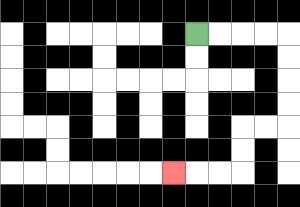{'start': '[8, 1]', 'end': '[7, 7]', 'path_directions': 'R,R,R,R,D,D,D,D,L,L,D,D,L,L,L', 'path_coordinates': '[[8, 1], [9, 1], [10, 1], [11, 1], [12, 1], [12, 2], [12, 3], [12, 4], [12, 5], [11, 5], [10, 5], [10, 6], [10, 7], [9, 7], [8, 7], [7, 7]]'}